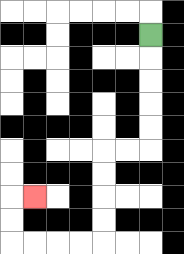{'start': '[6, 1]', 'end': '[1, 8]', 'path_directions': 'D,D,D,D,D,L,L,D,D,D,D,L,L,L,L,U,U,R', 'path_coordinates': '[[6, 1], [6, 2], [6, 3], [6, 4], [6, 5], [6, 6], [5, 6], [4, 6], [4, 7], [4, 8], [4, 9], [4, 10], [3, 10], [2, 10], [1, 10], [0, 10], [0, 9], [0, 8], [1, 8]]'}